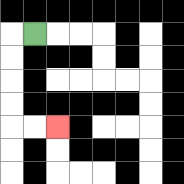{'start': '[1, 1]', 'end': '[2, 5]', 'path_directions': 'L,D,D,D,D,R,R', 'path_coordinates': '[[1, 1], [0, 1], [0, 2], [0, 3], [0, 4], [0, 5], [1, 5], [2, 5]]'}